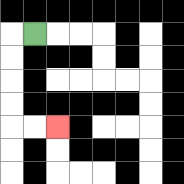{'start': '[1, 1]', 'end': '[2, 5]', 'path_directions': 'L,D,D,D,D,R,R', 'path_coordinates': '[[1, 1], [0, 1], [0, 2], [0, 3], [0, 4], [0, 5], [1, 5], [2, 5]]'}